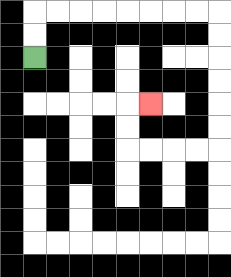{'start': '[1, 2]', 'end': '[6, 4]', 'path_directions': 'U,U,R,R,R,R,R,R,R,R,D,D,D,D,D,D,L,L,L,L,U,U,R', 'path_coordinates': '[[1, 2], [1, 1], [1, 0], [2, 0], [3, 0], [4, 0], [5, 0], [6, 0], [7, 0], [8, 0], [9, 0], [9, 1], [9, 2], [9, 3], [9, 4], [9, 5], [9, 6], [8, 6], [7, 6], [6, 6], [5, 6], [5, 5], [5, 4], [6, 4]]'}